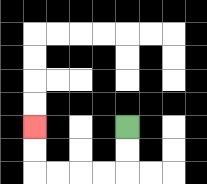{'start': '[5, 5]', 'end': '[1, 5]', 'path_directions': 'D,D,L,L,L,L,U,U', 'path_coordinates': '[[5, 5], [5, 6], [5, 7], [4, 7], [3, 7], [2, 7], [1, 7], [1, 6], [1, 5]]'}